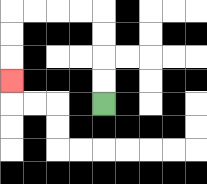{'start': '[4, 4]', 'end': '[0, 3]', 'path_directions': 'U,U,U,U,L,L,L,L,D,D,D', 'path_coordinates': '[[4, 4], [4, 3], [4, 2], [4, 1], [4, 0], [3, 0], [2, 0], [1, 0], [0, 0], [0, 1], [0, 2], [0, 3]]'}